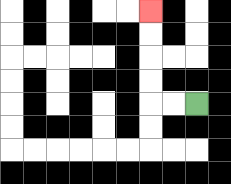{'start': '[8, 4]', 'end': '[6, 0]', 'path_directions': 'L,L,U,U,U,U', 'path_coordinates': '[[8, 4], [7, 4], [6, 4], [6, 3], [6, 2], [6, 1], [6, 0]]'}